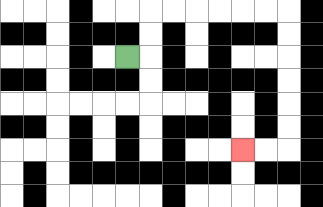{'start': '[5, 2]', 'end': '[10, 6]', 'path_directions': 'R,U,U,R,R,R,R,R,R,D,D,D,D,D,D,L,L', 'path_coordinates': '[[5, 2], [6, 2], [6, 1], [6, 0], [7, 0], [8, 0], [9, 0], [10, 0], [11, 0], [12, 0], [12, 1], [12, 2], [12, 3], [12, 4], [12, 5], [12, 6], [11, 6], [10, 6]]'}